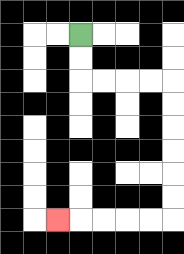{'start': '[3, 1]', 'end': '[2, 9]', 'path_directions': 'D,D,R,R,R,R,D,D,D,D,D,D,L,L,L,L,L', 'path_coordinates': '[[3, 1], [3, 2], [3, 3], [4, 3], [5, 3], [6, 3], [7, 3], [7, 4], [7, 5], [7, 6], [7, 7], [7, 8], [7, 9], [6, 9], [5, 9], [4, 9], [3, 9], [2, 9]]'}